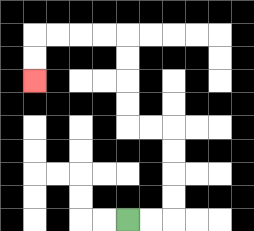{'start': '[5, 9]', 'end': '[1, 3]', 'path_directions': 'R,R,U,U,U,U,L,L,U,U,U,U,L,L,L,L,D,D', 'path_coordinates': '[[5, 9], [6, 9], [7, 9], [7, 8], [7, 7], [7, 6], [7, 5], [6, 5], [5, 5], [5, 4], [5, 3], [5, 2], [5, 1], [4, 1], [3, 1], [2, 1], [1, 1], [1, 2], [1, 3]]'}